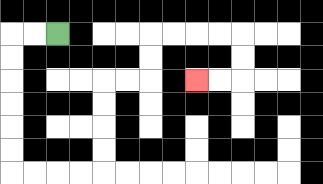{'start': '[2, 1]', 'end': '[8, 3]', 'path_directions': 'L,L,D,D,D,D,D,D,R,R,R,R,U,U,U,U,R,R,U,U,R,R,R,R,D,D,L,L', 'path_coordinates': '[[2, 1], [1, 1], [0, 1], [0, 2], [0, 3], [0, 4], [0, 5], [0, 6], [0, 7], [1, 7], [2, 7], [3, 7], [4, 7], [4, 6], [4, 5], [4, 4], [4, 3], [5, 3], [6, 3], [6, 2], [6, 1], [7, 1], [8, 1], [9, 1], [10, 1], [10, 2], [10, 3], [9, 3], [8, 3]]'}